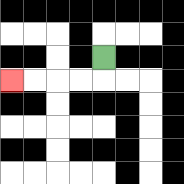{'start': '[4, 2]', 'end': '[0, 3]', 'path_directions': 'D,L,L,L,L', 'path_coordinates': '[[4, 2], [4, 3], [3, 3], [2, 3], [1, 3], [0, 3]]'}